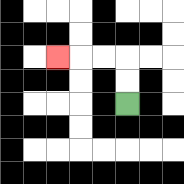{'start': '[5, 4]', 'end': '[2, 2]', 'path_directions': 'U,U,L,L,L', 'path_coordinates': '[[5, 4], [5, 3], [5, 2], [4, 2], [3, 2], [2, 2]]'}